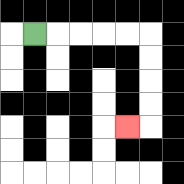{'start': '[1, 1]', 'end': '[5, 5]', 'path_directions': 'R,R,R,R,R,D,D,D,D,L', 'path_coordinates': '[[1, 1], [2, 1], [3, 1], [4, 1], [5, 1], [6, 1], [6, 2], [6, 3], [6, 4], [6, 5], [5, 5]]'}